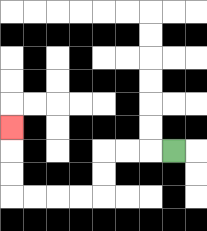{'start': '[7, 6]', 'end': '[0, 5]', 'path_directions': 'L,L,L,D,D,L,L,L,L,U,U,U', 'path_coordinates': '[[7, 6], [6, 6], [5, 6], [4, 6], [4, 7], [4, 8], [3, 8], [2, 8], [1, 8], [0, 8], [0, 7], [0, 6], [0, 5]]'}